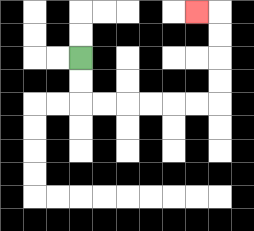{'start': '[3, 2]', 'end': '[8, 0]', 'path_directions': 'D,D,R,R,R,R,R,R,U,U,U,U,L', 'path_coordinates': '[[3, 2], [3, 3], [3, 4], [4, 4], [5, 4], [6, 4], [7, 4], [8, 4], [9, 4], [9, 3], [9, 2], [9, 1], [9, 0], [8, 0]]'}